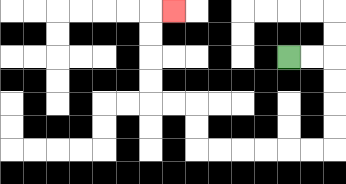{'start': '[12, 2]', 'end': '[7, 0]', 'path_directions': 'R,R,D,D,D,D,L,L,L,L,L,L,U,U,L,L,U,U,U,U,R', 'path_coordinates': '[[12, 2], [13, 2], [14, 2], [14, 3], [14, 4], [14, 5], [14, 6], [13, 6], [12, 6], [11, 6], [10, 6], [9, 6], [8, 6], [8, 5], [8, 4], [7, 4], [6, 4], [6, 3], [6, 2], [6, 1], [6, 0], [7, 0]]'}